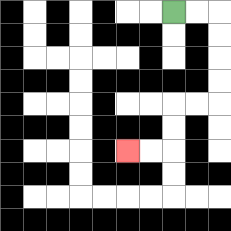{'start': '[7, 0]', 'end': '[5, 6]', 'path_directions': 'R,R,D,D,D,D,L,L,D,D,L,L', 'path_coordinates': '[[7, 0], [8, 0], [9, 0], [9, 1], [9, 2], [9, 3], [9, 4], [8, 4], [7, 4], [7, 5], [7, 6], [6, 6], [5, 6]]'}